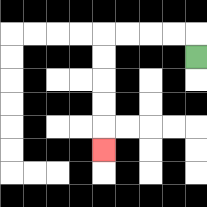{'start': '[8, 2]', 'end': '[4, 6]', 'path_directions': 'U,L,L,L,L,D,D,D,D,D', 'path_coordinates': '[[8, 2], [8, 1], [7, 1], [6, 1], [5, 1], [4, 1], [4, 2], [4, 3], [4, 4], [4, 5], [4, 6]]'}